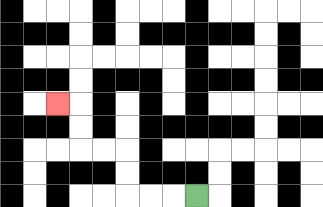{'start': '[8, 8]', 'end': '[2, 4]', 'path_directions': 'L,L,L,U,U,L,L,U,U,L', 'path_coordinates': '[[8, 8], [7, 8], [6, 8], [5, 8], [5, 7], [5, 6], [4, 6], [3, 6], [3, 5], [3, 4], [2, 4]]'}